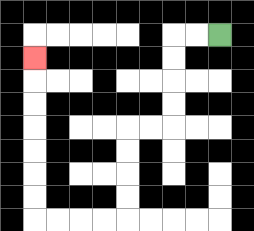{'start': '[9, 1]', 'end': '[1, 2]', 'path_directions': 'L,L,D,D,D,D,L,L,D,D,D,D,L,L,L,L,U,U,U,U,U,U,U', 'path_coordinates': '[[9, 1], [8, 1], [7, 1], [7, 2], [7, 3], [7, 4], [7, 5], [6, 5], [5, 5], [5, 6], [5, 7], [5, 8], [5, 9], [4, 9], [3, 9], [2, 9], [1, 9], [1, 8], [1, 7], [1, 6], [1, 5], [1, 4], [1, 3], [1, 2]]'}